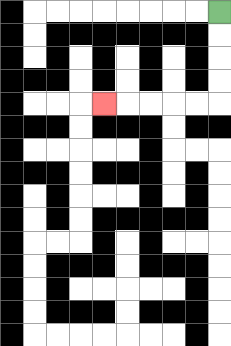{'start': '[9, 0]', 'end': '[4, 4]', 'path_directions': 'D,D,D,D,L,L,L,L,L', 'path_coordinates': '[[9, 0], [9, 1], [9, 2], [9, 3], [9, 4], [8, 4], [7, 4], [6, 4], [5, 4], [4, 4]]'}